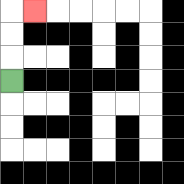{'start': '[0, 3]', 'end': '[1, 0]', 'path_directions': 'U,U,U,R', 'path_coordinates': '[[0, 3], [0, 2], [0, 1], [0, 0], [1, 0]]'}